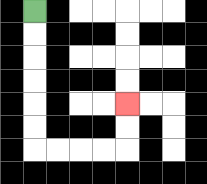{'start': '[1, 0]', 'end': '[5, 4]', 'path_directions': 'D,D,D,D,D,D,R,R,R,R,U,U', 'path_coordinates': '[[1, 0], [1, 1], [1, 2], [1, 3], [1, 4], [1, 5], [1, 6], [2, 6], [3, 6], [4, 6], [5, 6], [5, 5], [5, 4]]'}